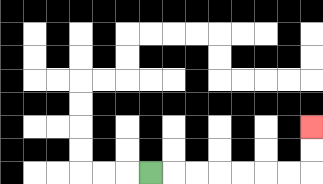{'start': '[6, 7]', 'end': '[13, 5]', 'path_directions': 'R,R,R,R,R,R,R,U,U', 'path_coordinates': '[[6, 7], [7, 7], [8, 7], [9, 7], [10, 7], [11, 7], [12, 7], [13, 7], [13, 6], [13, 5]]'}